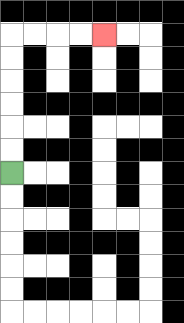{'start': '[0, 7]', 'end': '[4, 1]', 'path_directions': 'U,U,U,U,U,U,R,R,R,R', 'path_coordinates': '[[0, 7], [0, 6], [0, 5], [0, 4], [0, 3], [0, 2], [0, 1], [1, 1], [2, 1], [3, 1], [4, 1]]'}